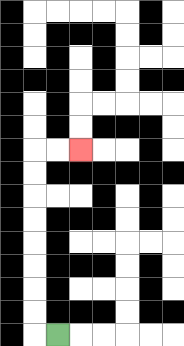{'start': '[2, 14]', 'end': '[3, 6]', 'path_directions': 'L,U,U,U,U,U,U,U,U,R,R', 'path_coordinates': '[[2, 14], [1, 14], [1, 13], [1, 12], [1, 11], [1, 10], [1, 9], [1, 8], [1, 7], [1, 6], [2, 6], [3, 6]]'}